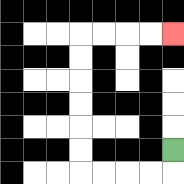{'start': '[7, 6]', 'end': '[7, 1]', 'path_directions': 'D,L,L,L,L,U,U,U,U,U,U,R,R,R,R', 'path_coordinates': '[[7, 6], [7, 7], [6, 7], [5, 7], [4, 7], [3, 7], [3, 6], [3, 5], [3, 4], [3, 3], [3, 2], [3, 1], [4, 1], [5, 1], [6, 1], [7, 1]]'}